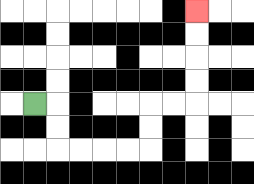{'start': '[1, 4]', 'end': '[8, 0]', 'path_directions': 'R,D,D,R,R,R,R,U,U,R,R,U,U,U,U', 'path_coordinates': '[[1, 4], [2, 4], [2, 5], [2, 6], [3, 6], [4, 6], [5, 6], [6, 6], [6, 5], [6, 4], [7, 4], [8, 4], [8, 3], [8, 2], [8, 1], [8, 0]]'}